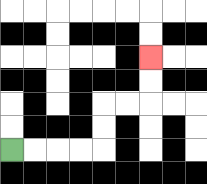{'start': '[0, 6]', 'end': '[6, 2]', 'path_directions': 'R,R,R,R,U,U,R,R,U,U', 'path_coordinates': '[[0, 6], [1, 6], [2, 6], [3, 6], [4, 6], [4, 5], [4, 4], [5, 4], [6, 4], [6, 3], [6, 2]]'}